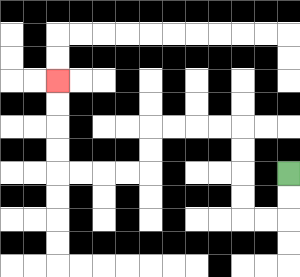{'start': '[12, 7]', 'end': '[2, 3]', 'path_directions': 'D,D,L,L,U,U,U,U,L,L,L,L,D,D,L,L,L,L,U,U,U,U', 'path_coordinates': '[[12, 7], [12, 8], [12, 9], [11, 9], [10, 9], [10, 8], [10, 7], [10, 6], [10, 5], [9, 5], [8, 5], [7, 5], [6, 5], [6, 6], [6, 7], [5, 7], [4, 7], [3, 7], [2, 7], [2, 6], [2, 5], [2, 4], [2, 3]]'}